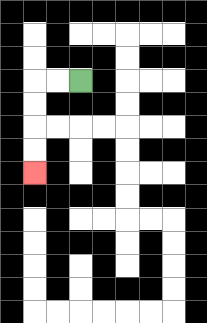{'start': '[3, 3]', 'end': '[1, 7]', 'path_directions': 'L,L,D,D,D,D', 'path_coordinates': '[[3, 3], [2, 3], [1, 3], [1, 4], [1, 5], [1, 6], [1, 7]]'}